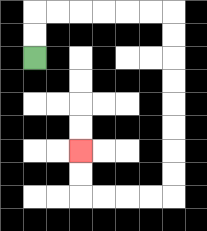{'start': '[1, 2]', 'end': '[3, 6]', 'path_directions': 'U,U,R,R,R,R,R,R,D,D,D,D,D,D,D,D,L,L,L,L,U,U', 'path_coordinates': '[[1, 2], [1, 1], [1, 0], [2, 0], [3, 0], [4, 0], [5, 0], [6, 0], [7, 0], [7, 1], [7, 2], [7, 3], [7, 4], [7, 5], [7, 6], [7, 7], [7, 8], [6, 8], [5, 8], [4, 8], [3, 8], [3, 7], [3, 6]]'}